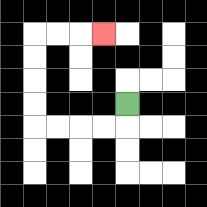{'start': '[5, 4]', 'end': '[4, 1]', 'path_directions': 'D,L,L,L,L,U,U,U,U,R,R,R', 'path_coordinates': '[[5, 4], [5, 5], [4, 5], [3, 5], [2, 5], [1, 5], [1, 4], [1, 3], [1, 2], [1, 1], [2, 1], [3, 1], [4, 1]]'}